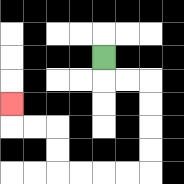{'start': '[4, 2]', 'end': '[0, 4]', 'path_directions': 'D,R,R,D,D,D,D,L,L,L,L,U,U,L,L,U', 'path_coordinates': '[[4, 2], [4, 3], [5, 3], [6, 3], [6, 4], [6, 5], [6, 6], [6, 7], [5, 7], [4, 7], [3, 7], [2, 7], [2, 6], [2, 5], [1, 5], [0, 5], [0, 4]]'}